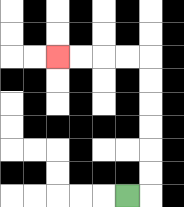{'start': '[5, 8]', 'end': '[2, 2]', 'path_directions': 'R,U,U,U,U,U,U,L,L,L,L', 'path_coordinates': '[[5, 8], [6, 8], [6, 7], [6, 6], [6, 5], [6, 4], [6, 3], [6, 2], [5, 2], [4, 2], [3, 2], [2, 2]]'}